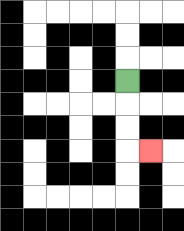{'start': '[5, 3]', 'end': '[6, 6]', 'path_directions': 'D,D,D,R', 'path_coordinates': '[[5, 3], [5, 4], [5, 5], [5, 6], [6, 6]]'}